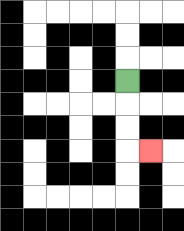{'start': '[5, 3]', 'end': '[6, 6]', 'path_directions': 'D,D,D,R', 'path_coordinates': '[[5, 3], [5, 4], [5, 5], [5, 6], [6, 6]]'}